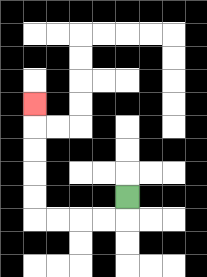{'start': '[5, 8]', 'end': '[1, 4]', 'path_directions': 'D,L,L,L,L,U,U,U,U,U', 'path_coordinates': '[[5, 8], [5, 9], [4, 9], [3, 9], [2, 9], [1, 9], [1, 8], [1, 7], [1, 6], [1, 5], [1, 4]]'}